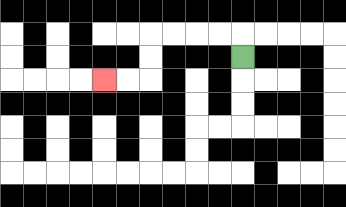{'start': '[10, 2]', 'end': '[4, 3]', 'path_directions': 'U,L,L,L,L,D,D,L,L', 'path_coordinates': '[[10, 2], [10, 1], [9, 1], [8, 1], [7, 1], [6, 1], [6, 2], [6, 3], [5, 3], [4, 3]]'}